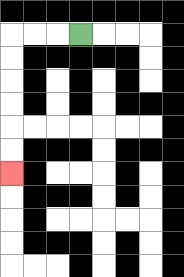{'start': '[3, 1]', 'end': '[0, 7]', 'path_directions': 'L,L,L,D,D,D,D,D,D', 'path_coordinates': '[[3, 1], [2, 1], [1, 1], [0, 1], [0, 2], [0, 3], [0, 4], [0, 5], [0, 6], [0, 7]]'}